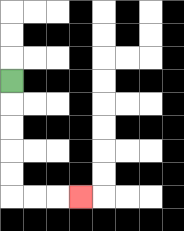{'start': '[0, 3]', 'end': '[3, 8]', 'path_directions': 'D,D,D,D,D,R,R,R', 'path_coordinates': '[[0, 3], [0, 4], [0, 5], [0, 6], [0, 7], [0, 8], [1, 8], [2, 8], [3, 8]]'}